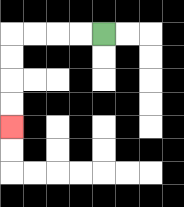{'start': '[4, 1]', 'end': '[0, 5]', 'path_directions': 'L,L,L,L,D,D,D,D', 'path_coordinates': '[[4, 1], [3, 1], [2, 1], [1, 1], [0, 1], [0, 2], [0, 3], [0, 4], [0, 5]]'}